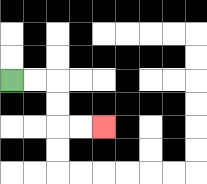{'start': '[0, 3]', 'end': '[4, 5]', 'path_directions': 'R,R,D,D,R,R', 'path_coordinates': '[[0, 3], [1, 3], [2, 3], [2, 4], [2, 5], [3, 5], [4, 5]]'}